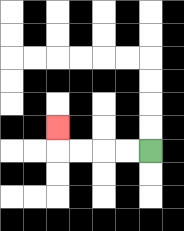{'start': '[6, 6]', 'end': '[2, 5]', 'path_directions': 'L,L,L,L,U', 'path_coordinates': '[[6, 6], [5, 6], [4, 6], [3, 6], [2, 6], [2, 5]]'}